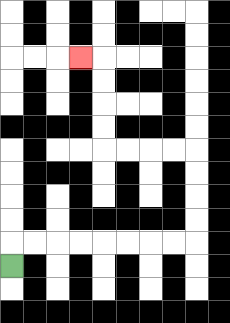{'start': '[0, 11]', 'end': '[3, 2]', 'path_directions': 'U,R,R,R,R,R,R,R,R,U,U,U,U,L,L,L,L,U,U,U,U,L', 'path_coordinates': '[[0, 11], [0, 10], [1, 10], [2, 10], [3, 10], [4, 10], [5, 10], [6, 10], [7, 10], [8, 10], [8, 9], [8, 8], [8, 7], [8, 6], [7, 6], [6, 6], [5, 6], [4, 6], [4, 5], [4, 4], [4, 3], [4, 2], [3, 2]]'}